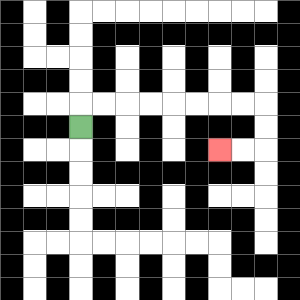{'start': '[3, 5]', 'end': '[9, 6]', 'path_directions': 'U,R,R,R,R,R,R,R,R,D,D,L,L', 'path_coordinates': '[[3, 5], [3, 4], [4, 4], [5, 4], [6, 4], [7, 4], [8, 4], [9, 4], [10, 4], [11, 4], [11, 5], [11, 6], [10, 6], [9, 6]]'}